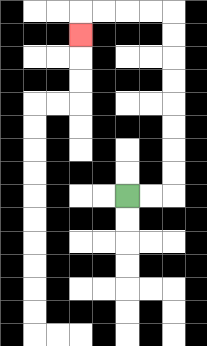{'start': '[5, 8]', 'end': '[3, 1]', 'path_directions': 'R,R,U,U,U,U,U,U,U,U,L,L,L,L,D', 'path_coordinates': '[[5, 8], [6, 8], [7, 8], [7, 7], [7, 6], [7, 5], [7, 4], [7, 3], [7, 2], [7, 1], [7, 0], [6, 0], [5, 0], [4, 0], [3, 0], [3, 1]]'}